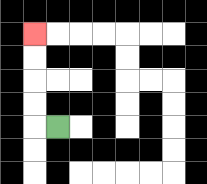{'start': '[2, 5]', 'end': '[1, 1]', 'path_directions': 'L,U,U,U,U', 'path_coordinates': '[[2, 5], [1, 5], [1, 4], [1, 3], [1, 2], [1, 1]]'}